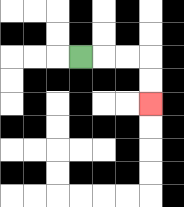{'start': '[3, 2]', 'end': '[6, 4]', 'path_directions': 'R,R,R,D,D', 'path_coordinates': '[[3, 2], [4, 2], [5, 2], [6, 2], [6, 3], [6, 4]]'}